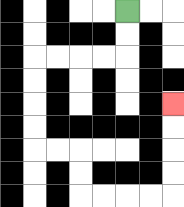{'start': '[5, 0]', 'end': '[7, 4]', 'path_directions': 'D,D,L,L,L,L,D,D,D,D,R,R,D,D,R,R,R,R,U,U,U,U', 'path_coordinates': '[[5, 0], [5, 1], [5, 2], [4, 2], [3, 2], [2, 2], [1, 2], [1, 3], [1, 4], [1, 5], [1, 6], [2, 6], [3, 6], [3, 7], [3, 8], [4, 8], [5, 8], [6, 8], [7, 8], [7, 7], [7, 6], [7, 5], [7, 4]]'}